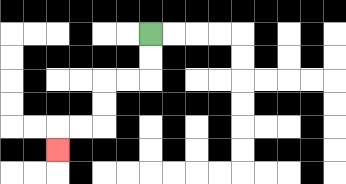{'start': '[6, 1]', 'end': '[2, 6]', 'path_directions': 'D,D,L,L,D,D,L,L,D', 'path_coordinates': '[[6, 1], [6, 2], [6, 3], [5, 3], [4, 3], [4, 4], [4, 5], [3, 5], [2, 5], [2, 6]]'}